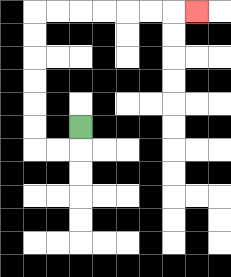{'start': '[3, 5]', 'end': '[8, 0]', 'path_directions': 'D,L,L,U,U,U,U,U,U,R,R,R,R,R,R,R', 'path_coordinates': '[[3, 5], [3, 6], [2, 6], [1, 6], [1, 5], [1, 4], [1, 3], [1, 2], [1, 1], [1, 0], [2, 0], [3, 0], [4, 0], [5, 0], [6, 0], [7, 0], [8, 0]]'}